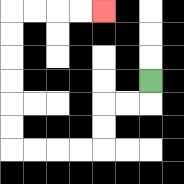{'start': '[6, 3]', 'end': '[4, 0]', 'path_directions': 'D,L,L,D,D,L,L,L,L,U,U,U,U,U,U,R,R,R,R', 'path_coordinates': '[[6, 3], [6, 4], [5, 4], [4, 4], [4, 5], [4, 6], [3, 6], [2, 6], [1, 6], [0, 6], [0, 5], [0, 4], [0, 3], [0, 2], [0, 1], [0, 0], [1, 0], [2, 0], [3, 0], [4, 0]]'}